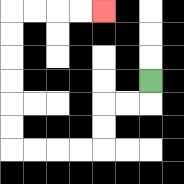{'start': '[6, 3]', 'end': '[4, 0]', 'path_directions': 'D,L,L,D,D,L,L,L,L,U,U,U,U,U,U,R,R,R,R', 'path_coordinates': '[[6, 3], [6, 4], [5, 4], [4, 4], [4, 5], [4, 6], [3, 6], [2, 6], [1, 6], [0, 6], [0, 5], [0, 4], [0, 3], [0, 2], [0, 1], [0, 0], [1, 0], [2, 0], [3, 0], [4, 0]]'}